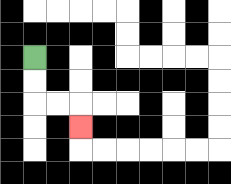{'start': '[1, 2]', 'end': '[3, 5]', 'path_directions': 'D,D,R,R,D', 'path_coordinates': '[[1, 2], [1, 3], [1, 4], [2, 4], [3, 4], [3, 5]]'}